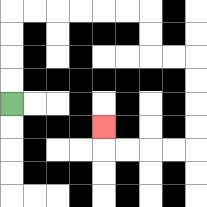{'start': '[0, 4]', 'end': '[4, 5]', 'path_directions': 'U,U,U,U,R,R,R,R,R,R,D,D,R,R,D,D,D,D,L,L,L,L,U', 'path_coordinates': '[[0, 4], [0, 3], [0, 2], [0, 1], [0, 0], [1, 0], [2, 0], [3, 0], [4, 0], [5, 0], [6, 0], [6, 1], [6, 2], [7, 2], [8, 2], [8, 3], [8, 4], [8, 5], [8, 6], [7, 6], [6, 6], [5, 6], [4, 6], [4, 5]]'}